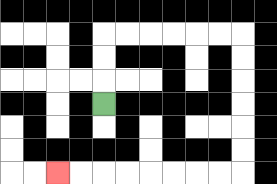{'start': '[4, 4]', 'end': '[2, 7]', 'path_directions': 'U,U,U,R,R,R,R,R,R,D,D,D,D,D,D,L,L,L,L,L,L,L,L', 'path_coordinates': '[[4, 4], [4, 3], [4, 2], [4, 1], [5, 1], [6, 1], [7, 1], [8, 1], [9, 1], [10, 1], [10, 2], [10, 3], [10, 4], [10, 5], [10, 6], [10, 7], [9, 7], [8, 7], [7, 7], [6, 7], [5, 7], [4, 7], [3, 7], [2, 7]]'}